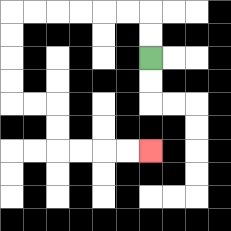{'start': '[6, 2]', 'end': '[6, 6]', 'path_directions': 'U,U,L,L,L,L,L,L,D,D,D,D,R,R,D,D,R,R,R,R', 'path_coordinates': '[[6, 2], [6, 1], [6, 0], [5, 0], [4, 0], [3, 0], [2, 0], [1, 0], [0, 0], [0, 1], [0, 2], [0, 3], [0, 4], [1, 4], [2, 4], [2, 5], [2, 6], [3, 6], [4, 6], [5, 6], [6, 6]]'}